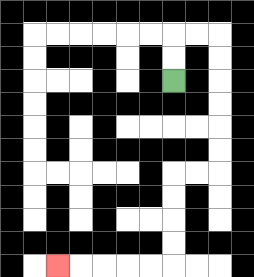{'start': '[7, 3]', 'end': '[2, 11]', 'path_directions': 'U,U,R,R,D,D,D,D,D,D,L,L,D,D,D,D,L,L,L,L,L', 'path_coordinates': '[[7, 3], [7, 2], [7, 1], [8, 1], [9, 1], [9, 2], [9, 3], [9, 4], [9, 5], [9, 6], [9, 7], [8, 7], [7, 7], [7, 8], [7, 9], [7, 10], [7, 11], [6, 11], [5, 11], [4, 11], [3, 11], [2, 11]]'}